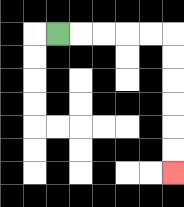{'start': '[2, 1]', 'end': '[7, 7]', 'path_directions': 'R,R,R,R,R,D,D,D,D,D,D', 'path_coordinates': '[[2, 1], [3, 1], [4, 1], [5, 1], [6, 1], [7, 1], [7, 2], [7, 3], [7, 4], [7, 5], [7, 6], [7, 7]]'}